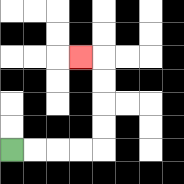{'start': '[0, 6]', 'end': '[3, 2]', 'path_directions': 'R,R,R,R,U,U,U,U,L', 'path_coordinates': '[[0, 6], [1, 6], [2, 6], [3, 6], [4, 6], [4, 5], [4, 4], [4, 3], [4, 2], [3, 2]]'}